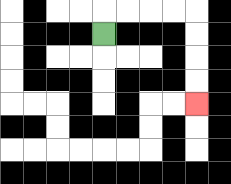{'start': '[4, 1]', 'end': '[8, 4]', 'path_directions': 'U,R,R,R,R,D,D,D,D', 'path_coordinates': '[[4, 1], [4, 0], [5, 0], [6, 0], [7, 0], [8, 0], [8, 1], [8, 2], [8, 3], [8, 4]]'}